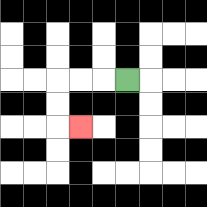{'start': '[5, 3]', 'end': '[3, 5]', 'path_directions': 'L,L,L,D,D,R', 'path_coordinates': '[[5, 3], [4, 3], [3, 3], [2, 3], [2, 4], [2, 5], [3, 5]]'}